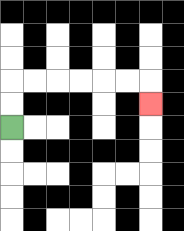{'start': '[0, 5]', 'end': '[6, 4]', 'path_directions': 'U,U,R,R,R,R,R,R,D', 'path_coordinates': '[[0, 5], [0, 4], [0, 3], [1, 3], [2, 3], [3, 3], [4, 3], [5, 3], [6, 3], [6, 4]]'}